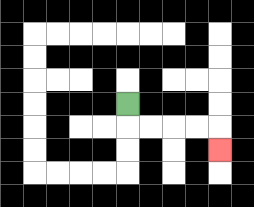{'start': '[5, 4]', 'end': '[9, 6]', 'path_directions': 'D,R,R,R,R,D', 'path_coordinates': '[[5, 4], [5, 5], [6, 5], [7, 5], [8, 5], [9, 5], [9, 6]]'}